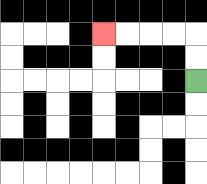{'start': '[8, 3]', 'end': '[4, 1]', 'path_directions': 'U,U,L,L,L,L', 'path_coordinates': '[[8, 3], [8, 2], [8, 1], [7, 1], [6, 1], [5, 1], [4, 1]]'}